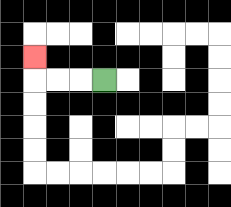{'start': '[4, 3]', 'end': '[1, 2]', 'path_directions': 'L,L,L,U', 'path_coordinates': '[[4, 3], [3, 3], [2, 3], [1, 3], [1, 2]]'}